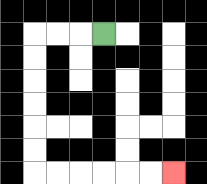{'start': '[4, 1]', 'end': '[7, 7]', 'path_directions': 'L,L,L,D,D,D,D,D,D,R,R,R,R,R,R', 'path_coordinates': '[[4, 1], [3, 1], [2, 1], [1, 1], [1, 2], [1, 3], [1, 4], [1, 5], [1, 6], [1, 7], [2, 7], [3, 7], [4, 7], [5, 7], [6, 7], [7, 7]]'}